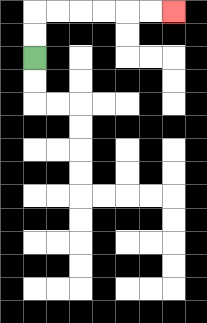{'start': '[1, 2]', 'end': '[7, 0]', 'path_directions': 'U,U,R,R,R,R,R,R', 'path_coordinates': '[[1, 2], [1, 1], [1, 0], [2, 0], [3, 0], [4, 0], [5, 0], [6, 0], [7, 0]]'}